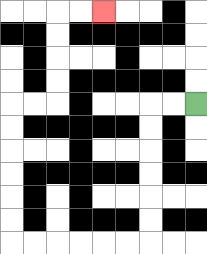{'start': '[8, 4]', 'end': '[4, 0]', 'path_directions': 'L,L,D,D,D,D,D,D,L,L,L,L,L,L,U,U,U,U,U,U,R,R,U,U,U,U,R,R', 'path_coordinates': '[[8, 4], [7, 4], [6, 4], [6, 5], [6, 6], [6, 7], [6, 8], [6, 9], [6, 10], [5, 10], [4, 10], [3, 10], [2, 10], [1, 10], [0, 10], [0, 9], [0, 8], [0, 7], [0, 6], [0, 5], [0, 4], [1, 4], [2, 4], [2, 3], [2, 2], [2, 1], [2, 0], [3, 0], [4, 0]]'}